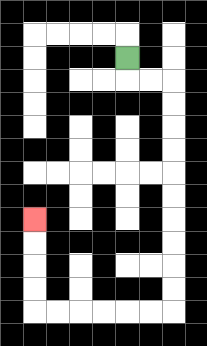{'start': '[5, 2]', 'end': '[1, 9]', 'path_directions': 'D,R,R,D,D,D,D,D,D,D,D,D,D,L,L,L,L,L,L,U,U,U,U', 'path_coordinates': '[[5, 2], [5, 3], [6, 3], [7, 3], [7, 4], [7, 5], [7, 6], [7, 7], [7, 8], [7, 9], [7, 10], [7, 11], [7, 12], [7, 13], [6, 13], [5, 13], [4, 13], [3, 13], [2, 13], [1, 13], [1, 12], [1, 11], [1, 10], [1, 9]]'}